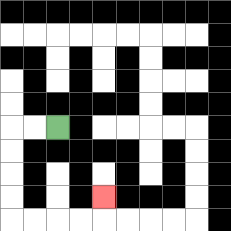{'start': '[2, 5]', 'end': '[4, 8]', 'path_directions': 'L,L,D,D,D,D,R,R,R,R,U', 'path_coordinates': '[[2, 5], [1, 5], [0, 5], [0, 6], [0, 7], [0, 8], [0, 9], [1, 9], [2, 9], [3, 9], [4, 9], [4, 8]]'}